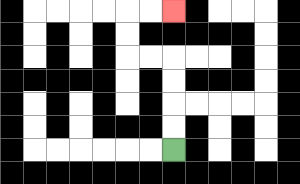{'start': '[7, 6]', 'end': '[7, 0]', 'path_directions': 'U,U,U,U,L,L,U,U,R,R', 'path_coordinates': '[[7, 6], [7, 5], [7, 4], [7, 3], [7, 2], [6, 2], [5, 2], [5, 1], [5, 0], [6, 0], [7, 0]]'}